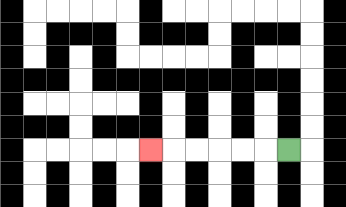{'start': '[12, 6]', 'end': '[6, 6]', 'path_directions': 'L,L,L,L,L,L', 'path_coordinates': '[[12, 6], [11, 6], [10, 6], [9, 6], [8, 6], [7, 6], [6, 6]]'}